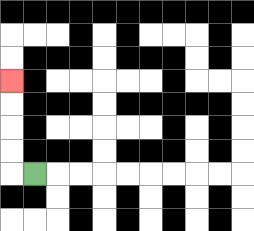{'start': '[1, 7]', 'end': '[0, 3]', 'path_directions': 'L,U,U,U,U', 'path_coordinates': '[[1, 7], [0, 7], [0, 6], [0, 5], [0, 4], [0, 3]]'}